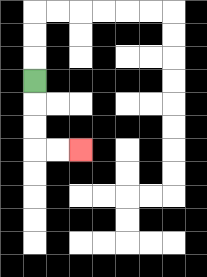{'start': '[1, 3]', 'end': '[3, 6]', 'path_directions': 'D,D,D,R,R', 'path_coordinates': '[[1, 3], [1, 4], [1, 5], [1, 6], [2, 6], [3, 6]]'}